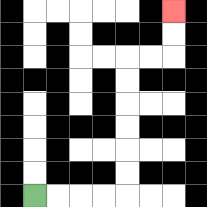{'start': '[1, 8]', 'end': '[7, 0]', 'path_directions': 'R,R,R,R,U,U,U,U,U,U,R,R,U,U', 'path_coordinates': '[[1, 8], [2, 8], [3, 8], [4, 8], [5, 8], [5, 7], [5, 6], [5, 5], [5, 4], [5, 3], [5, 2], [6, 2], [7, 2], [7, 1], [7, 0]]'}